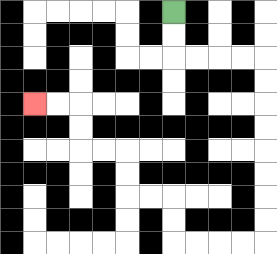{'start': '[7, 0]', 'end': '[1, 4]', 'path_directions': 'D,D,R,R,R,R,D,D,D,D,D,D,D,D,L,L,L,L,U,U,L,L,U,U,L,L,U,U,L,L', 'path_coordinates': '[[7, 0], [7, 1], [7, 2], [8, 2], [9, 2], [10, 2], [11, 2], [11, 3], [11, 4], [11, 5], [11, 6], [11, 7], [11, 8], [11, 9], [11, 10], [10, 10], [9, 10], [8, 10], [7, 10], [7, 9], [7, 8], [6, 8], [5, 8], [5, 7], [5, 6], [4, 6], [3, 6], [3, 5], [3, 4], [2, 4], [1, 4]]'}